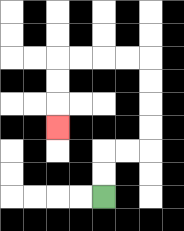{'start': '[4, 8]', 'end': '[2, 5]', 'path_directions': 'U,U,R,R,U,U,U,U,L,L,L,L,D,D,D', 'path_coordinates': '[[4, 8], [4, 7], [4, 6], [5, 6], [6, 6], [6, 5], [6, 4], [6, 3], [6, 2], [5, 2], [4, 2], [3, 2], [2, 2], [2, 3], [2, 4], [2, 5]]'}